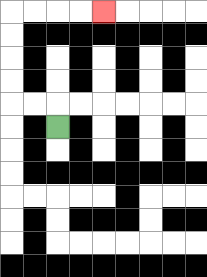{'start': '[2, 5]', 'end': '[4, 0]', 'path_directions': 'U,L,L,U,U,U,U,R,R,R,R', 'path_coordinates': '[[2, 5], [2, 4], [1, 4], [0, 4], [0, 3], [0, 2], [0, 1], [0, 0], [1, 0], [2, 0], [3, 0], [4, 0]]'}